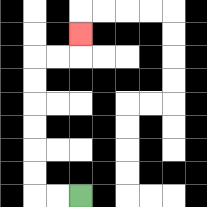{'start': '[3, 8]', 'end': '[3, 1]', 'path_directions': 'L,L,U,U,U,U,U,U,R,R,U', 'path_coordinates': '[[3, 8], [2, 8], [1, 8], [1, 7], [1, 6], [1, 5], [1, 4], [1, 3], [1, 2], [2, 2], [3, 2], [3, 1]]'}